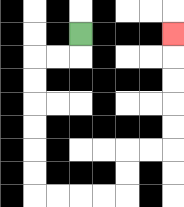{'start': '[3, 1]', 'end': '[7, 1]', 'path_directions': 'D,L,L,D,D,D,D,D,D,R,R,R,R,U,U,R,R,U,U,U,U,U', 'path_coordinates': '[[3, 1], [3, 2], [2, 2], [1, 2], [1, 3], [1, 4], [1, 5], [1, 6], [1, 7], [1, 8], [2, 8], [3, 8], [4, 8], [5, 8], [5, 7], [5, 6], [6, 6], [7, 6], [7, 5], [7, 4], [7, 3], [7, 2], [7, 1]]'}